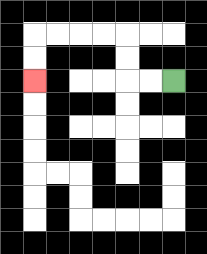{'start': '[7, 3]', 'end': '[1, 3]', 'path_directions': 'L,L,U,U,L,L,L,L,D,D', 'path_coordinates': '[[7, 3], [6, 3], [5, 3], [5, 2], [5, 1], [4, 1], [3, 1], [2, 1], [1, 1], [1, 2], [1, 3]]'}